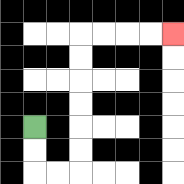{'start': '[1, 5]', 'end': '[7, 1]', 'path_directions': 'D,D,R,R,U,U,U,U,U,U,R,R,R,R', 'path_coordinates': '[[1, 5], [1, 6], [1, 7], [2, 7], [3, 7], [3, 6], [3, 5], [3, 4], [3, 3], [3, 2], [3, 1], [4, 1], [5, 1], [6, 1], [7, 1]]'}